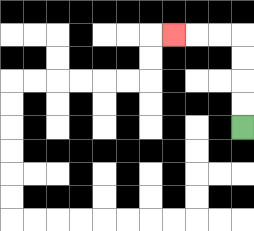{'start': '[10, 5]', 'end': '[7, 1]', 'path_directions': 'U,U,U,U,L,L,L', 'path_coordinates': '[[10, 5], [10, 4], [10, 3], [10, 2], [10, 1], [9, 1], [8, 1], [7, 1]]'}